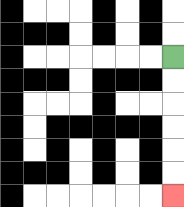{'start': '[7, 2]', 'end': '[7, 8]', 'path_directions': 'D,D,D,D,D,D', 'path_coordinates': '[[7, 2], [7, 3], [7, 4], [7, 5], [7, 6], [7, 7], [7, 8]]'}